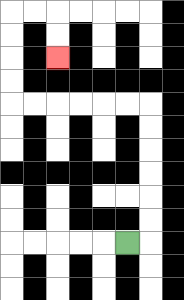{'start': '[5, 10]', 'end': '[2, 2]', 'path_directions': 'R,U,U,U,U,U,U,L,L,L,L,L,L,U,U,U,U,R,R,D,D', 'path_coordinates': '[[5, 10], [6, 10], [6, 9], [6, 8], [6, 7], [6, 6], [6, 5], [6, 4], [5, 4], [4, 4], [3, 4], [2, 4], [1, 4], [0, 4], [0, 3], [0, 2], [0, 1], [0, 0], [1, 0], [2, 0], [2, 1], [2, 2]]'}